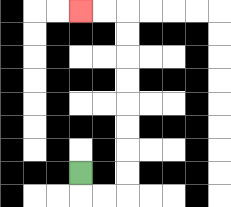{'start': '[3, 7]', 'end': '[3, 0]', 'path_directions': 'D,R,R,U,U,U,U,U,U,U,U,L,L', 'path_coordinates': '[[3, 7], [3, 8], [4, 8], [5, 8], [5, 7], [5, 6], [5, 5], [5, 4], [5, 3], [5, 2], [5, 1], [5, 0], [4, 0], [3, 0]]'}